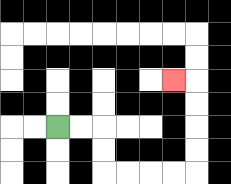{'start': '[2, 5]', 'end': '[7, 3]', 'path_directions': 'R,R,D,D,R,R,R,R,U,U,U,U,L', 'path_coordinates': '[[2, 5], [3, 5], [4, 5], [4, 6], [4, 7], [5, 7], [6, 7], [7, 7], [8, 7], [8, 6], [8, 5], [8, 4], [8, 3], [7, 3]]'}